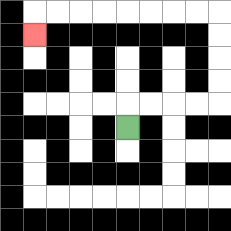{'start': '[5, 5]', 'end': '[1, 1]', 'path_directions': 'U,R,R,R,R,U,U,U,U,L,L,L,L,L,L,L,L,D', 'path_coordinates': '[[5, 5], [5, 4], [6, 4], [7, 4], [8, 4], [9, 4], [9, 3], [9, 2], [9, 1], [9, 0], [8, 0], [7, 0], [6, 0], [5, 0], [4, 0], [3, 0], [2, 0], [1, 0], [1, 1]]'}